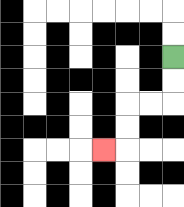{'start': '[7, 2]', 'end': '[4, 6]', 'path_directions': 'D,D,L,L,D,D,L', 'path_coordinates': '[[7, 2], [7, 3], [7, 4], [6, 4], [5, 4], [5, 5], [5, 6], [4, 6]]'}